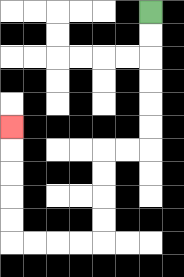{'start': '[6, 0]', 'end': '[0, 5]', 'path_directions': 'D,D,D,D,D,D,L,L,D,D,D,D,L,L,L,L,U,U,U,U,U', 'path_coordinates': '[[6, 0], [6, 1], [6, 2], [6, 3], [6, 4], [6, 5], [6, 6], [5, 6], [4, 6], [4, 7], [4, 8], [4, 9], [4, 10], [3, 10], [2, 10], [1, 10], [0, 10], [0, 9], [0, 8], [0, 7], [0, 6], [0, 5]]'}